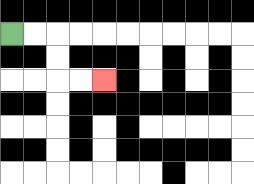{'start': '[0, 1]', 'end': '[4, 3]', 'path_directions': 'R,R,D,D,R,R', 'path_coordinates': '[[0, 1], [1, 1], [2, 1], [2, 2], [2, 3], [3, 3], [4, 3]]'}